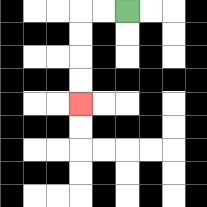{'start': '[5, 0]', 'end': '[3, 4]', 'path_directions': 'L,L,D,D,D,D', 'path_coordinates': '[[5, 0], [4, 0], [3, 0], [3, 1], [3, 2], [3, 3], [3, 4]]'}